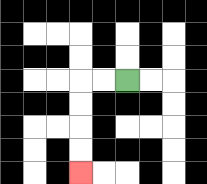{'start': '[5, 3]', 'end': '[3, 7]', 'path_directions': 'L,L,D,D,D,D', 'path_coordinates': '[[5, 3], [4, 3], [3, 3], [3, 4], [3, 5], [3, 6], [3, 7]]'}